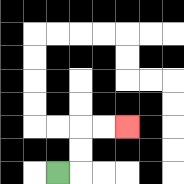{'start': '[2, 7]', 'end': '[5, 5]', 'path_directions': 'R,U,U,R,R', 'path_coordinates': '[[2, 7], [3, 7], [3, 6], [3, 5], [4, 5], [5, 5]]'}